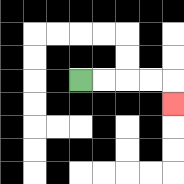{'start': '[3, 3]', 'end': '[7, 4]', 'path_directions': 'R,R,R,R,D', 'path_coordinates': '[[3, 3], [4, 3], [5, 3], [6, 3], [7, 3], [7, 4]]'}